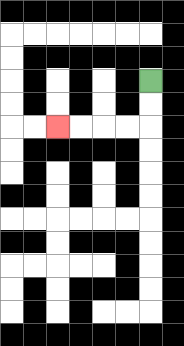{'start': '[6, 3]', 'end': '[2, 5]', 'path_directions': 'D,D,L,L,L,L', 'path_coordinates': '[[6, 3], [6, 4], [6, 5], [5, 5], [4, 5], [3, 5], [2, 5]]'}